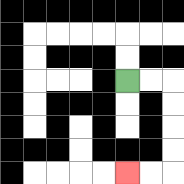{'start': '[5, 3]', 'end': '[5, 7]', 'path_directions': 'R,R,D,D,D,D,L,L', 'path_coordinates': '[[5, 3], [6, 3], [7, 3], [7, 4], [7, 5], [7, 6], [7, 7], [6, 7], [5, 7]]'}